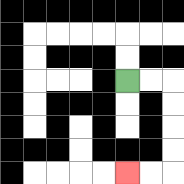{'start': '[5, 3]', 'end': '[5, 7]', 'path_directions': 'R,R,D,D,D,D,L,L', 'path_coordinates': '[[5, 3], [6, 3], [7, 3], [7, 4], [7, 5], [7, 6], [7, 7], [6, 7], [5, 7]]'}